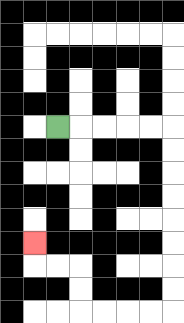{'start': '[2, 5]', 'end': '[1, 10]', 'path_directions': 'R,R,R,R,R,D,D,D,D,D,D,D,D,L,L,L,L,U,U,L,L,U', 'path_coordinates': '[[2, 5], [3, 5], [4, 5], [5, 5], [6, 5], [7, 5], [7, 6], [7, 7], [7, 8], [7, 9], [7, 10], [7, 11], [7, 12], [7, 13], [6, 13], [5, 13], [4, 13], [3, 13], [3, 12], [3, 11], [2, 11], [1, 11], [1, 10]]'}